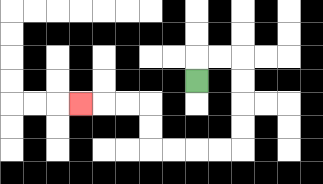{'start': '[8, 3]', 'end': '[3, 4]', 'path_directions': 'U,R,R,D,D,D,D,L,L,L,L,U,U,L,L,L', 'path_coordinates': '[[8, 3], [8, 2], [9, 2], [10, 2], [10, 3], [10, 4], [10, 5], [10, 6], [9, 6], [8, 6], [7, 6], [6, 6], [6, 5], [6, 4], [5, 4], [4, 4], [3, 4]]'}